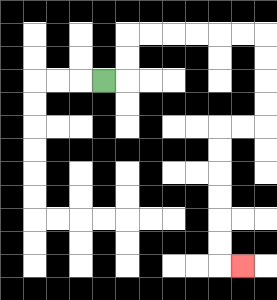{'start': '[4, 3]', 'end': '[10, 11]', 'path_directions': 'R,U,U,R,R,R,R,R,R,D,D,D,D,L,L,D,D,D,D,D,D,R', 'path_coordinates': '[[4, 3], [5, 3], [5, 2], [5, 1], [6, 1], [7, 1], [8, 1], [9, 1], [10, 1], [11, 1], [11, 2], [11, 3], [11, 4], [11, 5], [10, 5], [9, 5], [9, 6], [9, 7], [9, 8], [9, 9], [9, 10], [9, 11], [10, 11]]'}